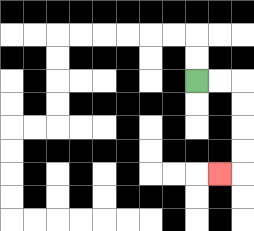{'start': '[8, 3]', 'end': '[9, 7]', 'path_directions': 'R,R,D,D,D,D,L', 'path_coordinates': '[[8, 3], [9, 3], [10, 3], [10, 4], [10, 5], [10, 6], [10, 7], [9, 7]]'}